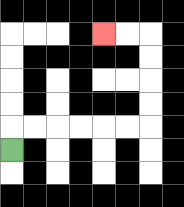{'start': '[0, 6]', 'end': '[4, 1]', 'path_directions': 'U,R,R,R,R,R,R,U,U,U,U,L,L', 'path_coordinates': '[[0, 6], [0, 5], [1, 5], [2, 5], [3, 5], [4, 5], [5, 5], [6, 5], [6, 4], [6, 3], [6, 2], [6, 1], [5, 1], [4, 1]]'}